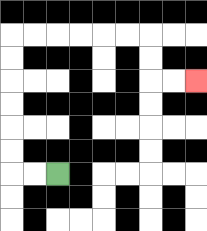{'start': '[2, 7]', 'end': '[8, 3]', 'path_directions': 'L,L,U,U,U,U,U,U,R,R,R,R,R,R,D,D,R,R', 'path_coordinates': '[[2, 7], [1, 7], [0, 7], [0, 6], [0, 5], [0, 4], [0, 3], [0, 2], [0, 1], [1, 1], [2, 1], [3, 1], [4, 1], [5, 1], [6, 1], [6, 2], [6, 3], [7, 3], [8, 3]]'}